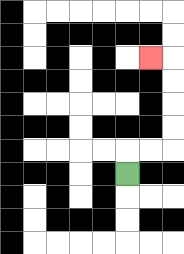{'start': '[5, 7]', 'end': '[6, 2]', 'path_directions': 'U,R,R,U,U,U,U,L', 'path_coordinates': '[[5, 7], [5, 6], [6, 6], [7, 6], [7, 5], [7, 4], [7, 3], [7, 2], [6, 2]]'}